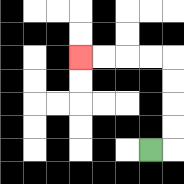{'start': '[6, 6]', 'end': '[3, 2]', 'path_directions': 'R,U,U,U,U,L,L,L,L', 'path_coordinates': '[[6, 6], [7, 6], [7, 5], [7, 4], [7, 3], [7, 2], [6, 2], [5, 2], [4, 2], [3, 2]]'}